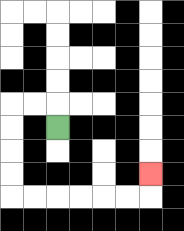{'start': '[2, 5]', 'end': '[6, 7]', 'path_directions': 'U,L,L,D,D,D,D,R,R,R,R,R,R,U', 'path_coordinates': '[[2, 5], [2, 4], [1, 4], [0, 4], [0, 5], [0, 6], [0, 7], [0, 8], [1, 8], [2, 8], [3, 8], [4, 8], [5, 8], [6, 8], [6, 7]]'}